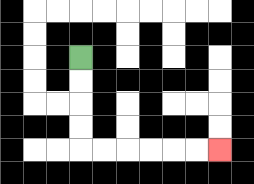{'start': '[3, 2]', 'end': '[9, 6]', 'path_directions': 'D,D,D,D,R,R,R,R,R,R', 'path_coordinates': '[[3, 2], [3, 3], [3, 4], [3, 5], [3, 6], [4, 6], [5, 6], [6, 6], [7, 6], [8, 6], [9, 6]]'}